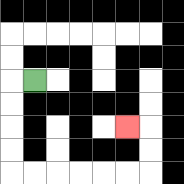{'start': '[1, 3]', 'end': '[5, 5]', 'path_directions': 'L,D,D,D,D,R,R,R,R,R,R,U,U,L', 'path_coordinates': '[[1, 3], [0, 3], [0, 4], [0, 5], [0, 6], [0, 7], [1, 7], [2, 7], [3, 7], [4, 7], [5, 7], [6, 7], [6, 6], [6, 5], [5, 5]]'}